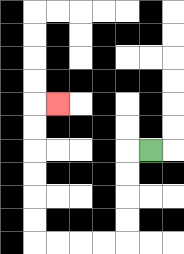{'start': '[6, 6]', 'end': '[2, 4]', 'path_directions': 'L,D,D,D,D,L,L,L,L,U,U,U,U,U,U,R', 'path_coordinates': '[[6, 6], [5, 6], [5, 7], [5, 8], [5, 9], [5, 10], [4, 10], [3, 10], [2, 10], [1, 10], [1, 9], [1, 8], [1, 7], [1, 6], [1, 5], [1, 4], [2, 4]]'}